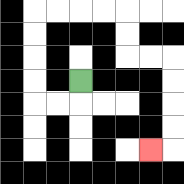{'start': '[3, 3]', 'end': '[6, 6]', 'path_directions': 'D,L,L,U,U,U,U,R,R,R,R,D,D,R,R,D,D,D,D,L', 'path_coordinates': '[[3, 3], [3, 4], [2, 4], [1, 4], [1, 3], [1, 2], [1, 1], [1, 0], [2, 0], [3, 0], [4, 0], [5, 0], [5, 1], [5, 2], [6, 2], [7, 2], [7, 3], [7, 4], [7, 5], [7, 6], [6, 6]]'}